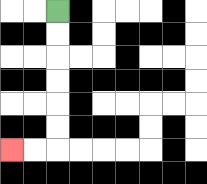{'start': '[2, 0]', 'end': '[0, 6]', 'path_directions': 'D,D,D,D,D,D,L,L', 'path_coordinates': '[[2, 0], [2, 1], [2, 2], [2, 3], [2, 4], [2, 5], [2, 6], [1, 6], [0, 6]]'}